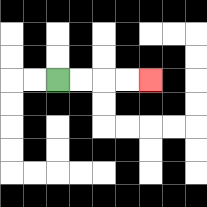{'start': '[2, 3]', 'end': '[6, 3]', 'path_directions': 'R,R,R,R', 'path_coordinates': '[[2, 3], [3, 3], [4, 3], [5, 3], [6, 3]]'}